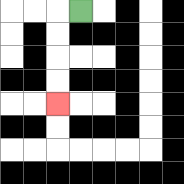{'start': '[3, 0]', 'end': '[2, 4]', 'path_directions': 'L,D,D,D,D', 'path_coordinates': '[[3, 0], [2, 0], [2, 1], [2, 2], [2, 3], [2, 4]]'}